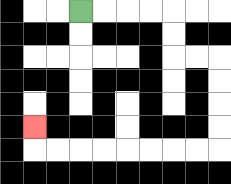{'start': '[3, 0]', 'end': '[1, 5]', 'path_directions': 'R,R,R,R,D,D,R,R,D,D,D,D,L,L,L,L,L,L,L,L,U', 'path_coordinates': '[[3, 0], [4, 0], [5, 0], [6, 0], [7, 0], [7, 1], [7, 2], [8, 2], [9, 2], [9, 3], [9, 4], [9, 5], [9, 6], [8, 6], [7, 6], [6, 6], [5, 6], [4, 6], [3, 6], [2, 6], [1, 6], [1, 5]]'}